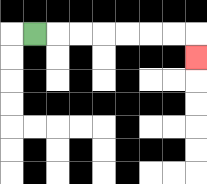{'start': '[1, 1]', 'end': '[8, 2]', 'path_directions': 'R,R,R,R,R,R,R,D', 'path_coordinates': '[[1, 1], [2, 1], [3, 1], [4, 1], [5, 1], [6, 1], [7, 1], [8, 1], [8, 2]]'}